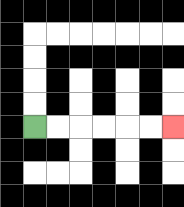{'start': '[1, 5]', 'end': '[7, 5]', 'path_directions': 'R,R,R,R,R,R', 'path_coordinates': '[[1, 5], [2, 5], [3, 5], [4, 5], [5, 5], [6, 5], [7, 5]]'}